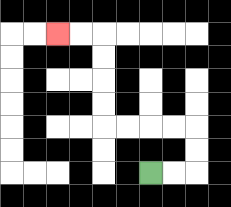{'start': '[6, 7]', 'end': '[2, 1]', 'path_directions': 'R,R,U,U,L,L,L,L,U,U,U,U,L,L', 'path_coordinates': '[[6, 7], [7, 7], [8, 7], [8, 6], [8, 5], [7, 5], [6, 5], [5, 5], [4, 5], [4, 4], [4, 3], [4, 2], [4, 1], [3, 1], [2, 1]]'}